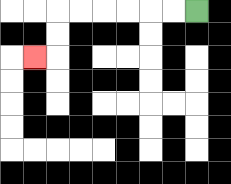{'start': '[8, 0]', 'end': '[1, 2]', 'path_directions': 'L,L,L,L,L,L,D,D,L', 'path_coordinates': '[[8, 0], [7, 0], [6, 0], [5, 0], [4, 0], [3, 0], [2, 0], [2, 1], [2, 2], [1, 2]]'}